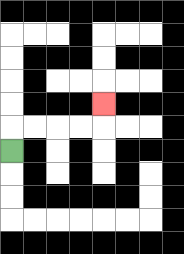{'start': '[0, 6]', 'end': '[4, 4]', 'path_directions': 'U,R,R,R,R,U', 'path_coordinates': '[[0, 6], [0, 5], [1, 5], [2, 5], [3, 5], [4, 5], [4, 4]]'}